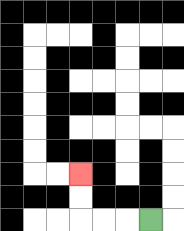{'start': '[6, 9]', 'end': '[3, 7]', 'path_directions': 'L,L,L,U,U', 'path_coordinates': '[[6, 9], [5, 9], [4, 9], [3, 9], [3, 8], [3, 7]]'}